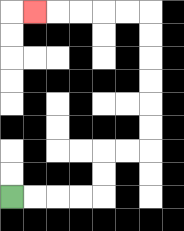{'start': '[0, 8]', 'end': '[1, 0]', 'path_directions': 'R,R,R,R,U,U,R,R,U,U,U,U,U,U,L,L,L,L,L', 'path_coordinates': '[[0, 8], [1, 8], [2, 8], [3, 8], [4, 8], [4, 7], [4, 6], [5, 6], [6, 6], [6, 5], [6, 4], [6, 3], [6, 2], [6, 1], [6, 0], [5, 0], [4, 0], [3, 0], [2, 0], [1, 0]]'}